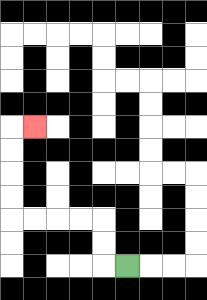{'start': '[5, 11]', 'end': '[1, 5]', 'path_directions': 'L,U,U,L,L,L,L,U,U,U,U,R', 'path_coordinates': '[[5, 11], [4, 11], [4, 10], [4, 9], [3, 9], [2, 9], [1, 9], [0, 9], [0, 8], [0, 7], [0, 6], [0, 5], [1, 5]]'}